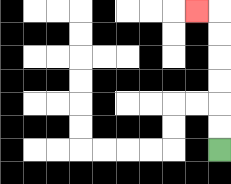{'start': '[9, 6]', 'end': '[8, 0]', 'path_directions': 'U,U,U,U,U,U,L', 'path_coordinates': '[[9, 6], [9, 5], [9, 4], [9, 3], [9, 2], [9, 1], [9, 0], [8, 0]]'}